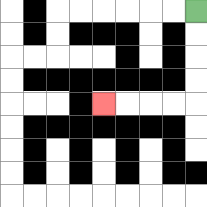{'start': '[8, 0]', 'end': '[4, 4]', 'path_directions': 'D,D,D,D,L,L,L,L', 'path_coordinates': '[[8, 0], [8, 1], [8, 2], [8, 3], [8, 4], [7, 4], [6, 4], [5, 4], [4, 4]]'}